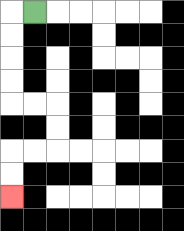{'start': '[1, 0]', 'end': '[0, 8]', 'path_directions': 'L,D,D,D,D,R,R,D,D,L,L,D,D', 'path_coordinates': '[[1, 0], [0, 0], [0, 1], [0, 2], [0, 3], [0, 4], [1, 4], [2, 4], [2, 5], [2, 6], [1, 6], [0, 6], [0, 7], [0, 8]]'}